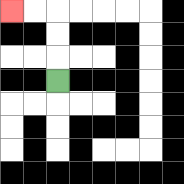{'start': '[2, 3]', 'end': '[0, 0]', 'path_directions': 'U,U,U,L,L', 'path_coordinates': '[[2, 3], [2, 2], [2, 1], [2, 0], [1, 0], [0, 0]]'}